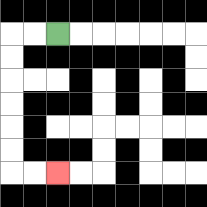{'start': '[2, 1]', 'end': '[2, 7]', 'path_directions': 'L,L,D,D,D,D,D,D,R,R', 'path_coordinates': '[[2, 1], [1, 1], [0, 1], [0, 2], [0, 3], [0, 4], [0, 5], [0, 6], [0, 7], [1, 7], [2, 7]]'}